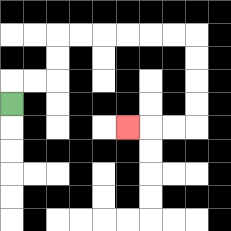{'start': '[0, 4]', 'end': '[5, 5]', 'path_directions': 'U,R,R,U,U,R,R,R,R,R,R,D,D,D,D,L,L,L', 'path_coordinates': '[[0, 4], [0, 3], [1, 3], [2, 3], [2, 2], [2, 1], [3, 1], [4, 1], [5, 1], [6, 1], [7, 1], [8, 1], [8, 2], [8, 3], [8, 4], [8, 5], [7, 5], [6, 5], [5, 5]]'}